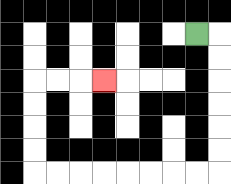{'start': '[8, 1]', 'end': '[4, 3]', 'path_directions': 'R,D,D,D,D,D,D,L,L,L,L,L,L,L,L,U,U,U,U,R,R,R', 'path_coordinates': '[[8, 1], [9, 1], [9, 2], [9, 3], [9, 4], [9, 5], [9, 6], [9, 7], [8, 7], [7, 7], [6, 7], [5, 7], [4, 7], [3, 7], [2, 7], [1, 7], [1, 6], [1, 5], [1, 4], [1, 3], [2, 3], [3, 3], [4, 3]]'}